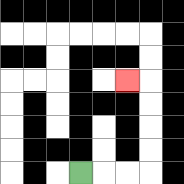{'start': '[3, 7]', 'end': '[5, 3]', 'path_directions': 'R,R,R,U,U,U,U,L', 'path_coordinates': '[[3, 7], [4, 7], [5, 7], [6, 7], [6, 6], [6, 5], [6, 4], [6, 3], [5, 3]]'}